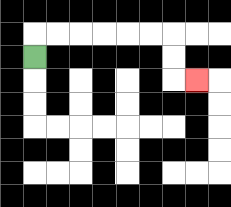{'start': '[1, 2]', 'end': '[8, 3]', 'path_directions': 'U,R,R,R,R,R,R,D,D,R', 'path_coordinates': '[[1, 2], [1, 1], [2, 1], [3, 1], [4, 1], [5, 1], [6, 1], [7, 1], [7, 2], [7, 3], [8, 3]]'}